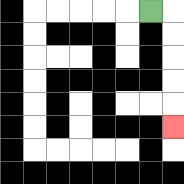{'start': '[6, 0]', 'end': '[7, 5]', 'path_directions': 'R,D,D,D,D,D', 'path_coordinates': '[[6, 0], [7, 0], [7, 1], [7, 2], [7, 3], [7, 4], [7, 5]]'}